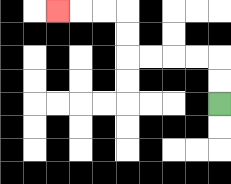{'start': '[9, 4]', 'end': '[2, 0]', 'path_directions': 'U,U,L,L,L,L,U,U,L,L,L', 'path_coordinates': '[[9, 4], [9, 3], [9, 2], [8, 2], [7, 2], [6, 2], [5, 2], [5, 1], [5, 0], [4, 0], [3, 0], [2, 0]]'}